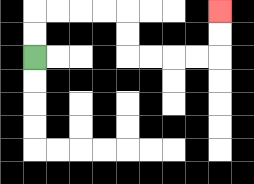{'start': '[1, 2]', 'end': '[9, 0]', 'path_directions': 'U,U,R,R,R,R,D,D,R,R,R,R,U,U', 'path_coordinates': '[[1, 2], [1, 1], [1, 0], [2, 0], [3, 0], [4, 0], [5, 0], [5, 1], [5, 2], [6, 2], [7, 2], [8, 2], [9, 2], [9, 1], [9, 0]]'}